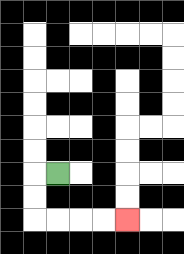{'start': '[2, 7]', 'end': '[5, 9]', 'path_directions': 'L,D,D,R,R,R,R', 'path_coordinates': '[[2, 7], [1, 7], [1, 8], [1, 9], [2, 9], [3, 9], [4, 9], [5, 9]]'}